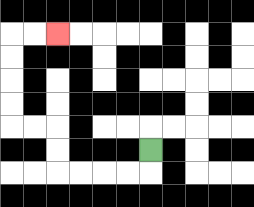{'start': '[6, 6]', 'end': '[2, 1]', 'path_directions': 'D,L,L,L,L,U,U,L,L,U,U,U,U,R,R', 'path_coordinates': '[[6, 6], [6, 7], [5, 7], [4, 7], [3, 7], [2, 7], [2, 6], [2, 5], [1, 5], [0, 5], [0, 4], [0, 3], [0, 2], [0, 1], [1, 1], [2, 1]]'}